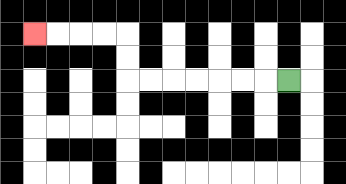{'start': '[12, 3]', 'end': '[1, 1]', 'path_directions': 'L,L,L,L,L,L,L,U,U,L,L,L,L', 'path_coordinates': '[[12, 3], [11, 3], [10, 3], [9, 3], [8, 3], [7, 3], [6, 3], [5, 3], [5, 2], [5, 1], [4, 1], [3, 1], [2, 1], [1, 1]]'}